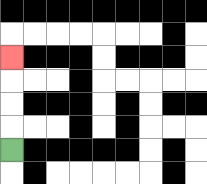{'start': '[0, 6]', 'end': '[0, 2]', 'path_directions': 'U,U,U,U', 'path_coordinates': '[[0, 6], [0, 5], [0, 4], [0, 3], [0, 2]]'}